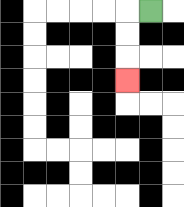{'start': '[6, 0]', 'end': '[5, 3]', 'path_directions': 'L,D,D,D', 'path_coordinates': '[[6, 0], [5, 0], [5, 1], [5, 2], [5, 3]]'}